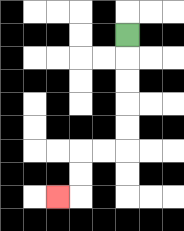{'start': '[5, 1]', 'end': '[2, 8]', 'path_directions': 'D,D,D,D,D,L,L,D,D,L', 'path_coordinates': '[[5, 1], [5, 2], [5, 3], [5, 4], [5, 5], [5, 6], [4, 6], [3, 6], [3, 7], [3, 8], [2, 8]]'}